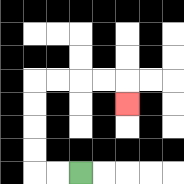{'start': '[3, 7]', 'end': '[5, 4]', 'path_directions': 'L,L,U,U,U,U,R,R,R,R,D', 'path_coordinates': '[[3, 7], [2, 7], [1, 7], [1, 6], [1, 5], [1, 4], [1, 3], [2, 3], [3, 3], [4, 3], [5, 3], [5, 4]]'}